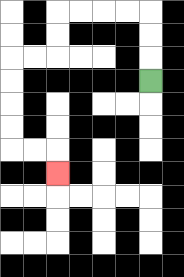{'start': '[6, 3]', 'end': '[2, 7]', 'path_directions': 'U,U,U,L,L,L,L,D,D,L,L,D,D,D,D,R,R,D', 'path_coordinates': '[[6, 3], [6, 2], [6, 1], [6, 0], [5, 0], [4, 0], [3, 0], [2, 0], [2, 1], [2, 2], [1, 2], [0, 2], [0, 3], [0, 4], [0, 5], [0, 6], [1, 6], [2, 6], [2, 7]]'}